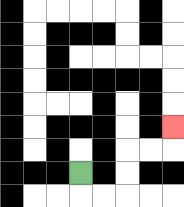{'start': '[3, 7]', 'end': '[7, 5]', 'path_directions': 'D,R,R,U,U,R,R,U', 'path_coordinates': '[[3, 7], [3, 8], [4, 8], [5, 8], [5, 7], [5, 6], [6, 6], [7, 6], [7, 5]]'}